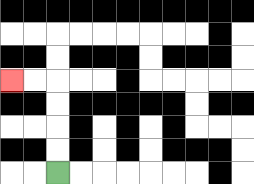{'start': '[2, 7]', 'end': '[0, 3]', 'path_directions': 'U,U,U,U,L,L', 'path_coordinates': '[[2, 7], [2, 6], [2, 5], [2, 4], [2, 3], [1, 3], [0, 3]]'}